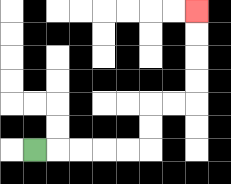{'start': '[1, 6]', 'end': '[8, 0]', 'path_directions': 'R,R,R,R,R,U,U,R,R,U,U,U,U', 'path_coordinates': '[[1, 6], [2, 6], [3, 6], [4, 6], [5, 6], [6, 6], [6, 5], [6, 4], [7, 4], [8, 4], [8, 3], [8, 2], [8, 1], [8, 0]]'}